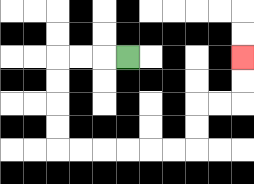{'start': '[5, 2]', 'end': '[10, 2]', 'path_directions': 'L,L,L,D,D,D,D,R,R,R,R,R,R,U,U,R,R,U,U', 'path_coordinates': '[[5, 2], [4, 2], [3, 2], [2, 2], [2, 3], [2, 4], [2, 5], [2, 6], [3, 6], [4, 6], [5, 6], [6, 6], [7, 6], [8, 6], [8, 5], [8, 4], [9, 4], [10, 4], [10, 3], [10, 2]]'}